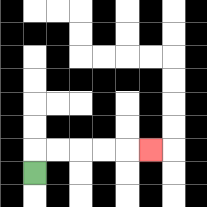{'start': '[1, 7]', 'end': '[6, 6]', 'path_directions': 'U,R,R,R,R,R', 'path_coordinates': '[[1, 7], [1, 6], [2, 6], [3, 6], [4, 6], [5, 6], [6, 6]]'}